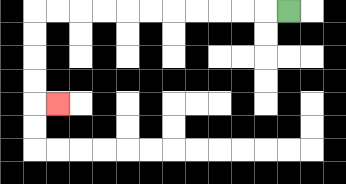{'start': '[12, 0]', 'end': '[2, 4]', 'path_directions': 'L,L,L,L,L,L,L,L,L,L,L,D,D,D,D,R', 'path_coordinates': '[[12, 0], [11, 0], [10, 0], [9, 0], [8, 0], [7, 0], [6, 0], [5, 0], [4, 0], [3, 0], [2, 0], [1, 0], [1, 1], [1, 2], [1, 3], [1, 4], [2, 4]]'}